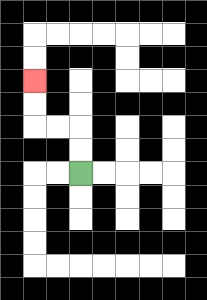{'start': '[3, 7]', 'end': '[1, 3]', 'path_directions': 'U,U,L,L,U,U', 'path_coordinates': '[[3, 7], [3, 6], [3, 5], [2, 5], [1, 5], [1, 4], [1, 3]]'}